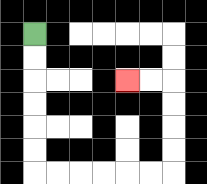{'start': '[1, 1]', 'end': '[5, 3]', 'path_directions': 'D,D,D,D,D,D,R,R,R,R,R,R,U,U,U,U,L,L', 'path_coordinates': '[[1, 1], [1, 2], [1, 3], [1, 4], [1, 5], [1, 6], [1, 7], [2, 7], [3, 7], [4, 7], [5, 7], [6, 7], [7, 7], [7, 6], [7, 5], [7, 4], [7, 3], [6, 3], [5, 3]]'}